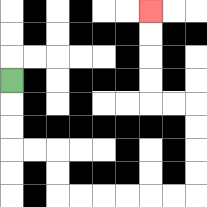{'start': '[0, 3]', 'end': '[6, 0]', 'path_directions': 'D,D,D,R,R,D,D,R,R,R,R,R,R,U,U,U,U,L,L,U,U,U,U', 'path_coordinates': '[[0, 3], [0, 4], [0, 5], [0, 6], [1, 6], [2, 6], [2, 7], [2, 8], [3, 8], [4, 8], [5, 8], [6, 8], [7, 8], [8, 8], [8, 7], [8, 6], [8, 5], [8, 4], [7, 4], [6, 4], [6, 3], [6, 2], [6, 1], [6, 0]]'}